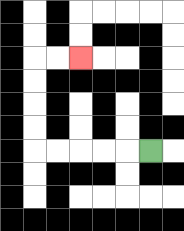{'start': '[6, 6]', 'end': '[3, 2]', 'path_directions': 'L,L,L,L,L,U,U,U,U,R,R', 'path_coordinates': '[[6, 6], [5, 6], [4, 6], [3, 6], [2, 6], [1, 6], [1, 5], [1, 4], [1, 3], [1, 2], [2, 2], [3, 2]]'}